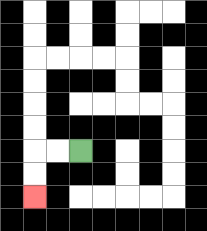{'start': '[3, 6]', 'end': '[1, 8]', 'path_directions': 'L,L,D,D', 'path_coordinates': '[[3, 6], [2, 6], [1, 6], [1, 7], [1, 8]]'}